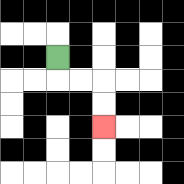{'start': '[2, 2]', 'end': '[4, 5]', 'path_directions': 'D,R,R,D,D', 'path_coordinates': '[[2, 2], [2, 3], [3, 3], [4, 3], [4, 4], [4, 5]]'}